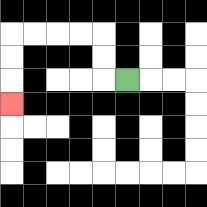{'start': '[5, 3]', 'end': '[0, 4]', 'path_directions': 'L,U,U,L,L,L,L,D,D,D', 'path_coordinates': '[[5, 3], [4, 3], [4, 2], [4, 1], [3, 1], [2, 1], [1, 1], [0, 1], [0, 2], [0, 3], [0, 4]]'}